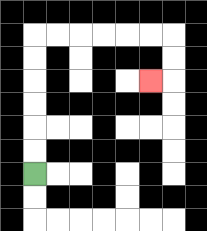{'start': '[1, 7]', 'end': '[6, 3]', 'path_directions': 'U,U,U,U,U,U,R,R,R,R,R,R,D,D,L', 'path_coordinates': '[[1, 7], [1, 6], [1, 5], [1, 4], [1, 3], [1, 2], [1, 1], [2, 1], [3, 1], [4, 1], [5, 1], [6, 1], [7, 1], [7, 2], [7, 3], [6, 3]]'}